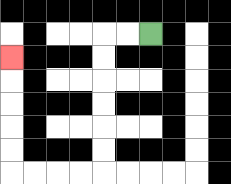{'start': '[6, 1]', 'end': '[0, 2]', 'path_directions': 'L,L,D,D,D,D,D,D,L,L,L,L,U,U,U,U,U', 'path_coordinates': '[[6, 1], [5, 1], [4, 1], [4, 2], [4, 3], [4, 4], [4, 5], [4, 6], [4, 7], [3, 7], [2, 7], [1, 7], [0, 7], [0, 6], [0, 5], [0, 4], [0, 3], [0, 2]]'}